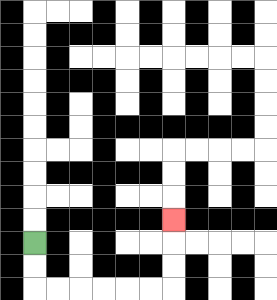{'start': '[1, 10]', 'end': '[7, 9]', 'path_directions': 'D,D,R,R,R,R,R,R,U,U,U', 'path_coordinates': '[[1, 10], [1, 11], [1, 12], [2, 12], [3, 12], [4, 12], [5, 12], [6, 12], [7, 12], [7, 11], [7, 10], [7, 9]]'}